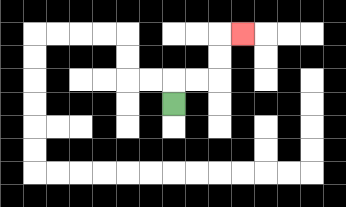{'start': '[7, 4]', 'end': '[10, 1]', 'path_directions': 'U,R,R,U,U,R', 'path_coordinates': '[[7, 4], [7, 3], [8, 3], [9, 3], [9, 2], [9, 1], [10, 1]]'}